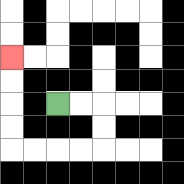{'start': '[2, 4]', 'end': '[0, 2]', 'path_directions': 'R,R,D,D,L,L,L,L,U,U,U,U', 'path_coordinates': '[[2, 4], [3, 4], [4, 4], [4, 5], [4, 6], [3, 6], [2, 6], [1, 6], [0, 6], [0, 5], [0, 4], [0, 3], [0, 2]]'}